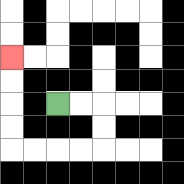{'start': '[2, 4]', 'end': '[0, 2]', 'path_directions': 'R,R,D,D,L,L,L,L,U,U,U,U', 'path_coordinates': '[[2, 4], [3, 4], [4, 4], [4, 5], [4, 6], [3, 6], [2, 6], [1, 6], [0, 6], [0, 5], [0, 4], [0, 3], [0, 2]]'}